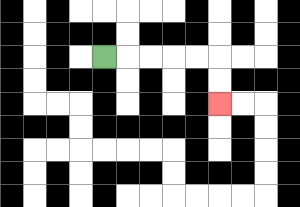{'start': '[4, 2]', 'end': '[9, 4]', 'path_directions': 'R,R,R,R,R,D,D', 'path_coordinates': '[[4, 2], [5, 2], [6, 2], [7, 2], [8, 2], [9, 2], [9, 3], [9, 4]]'}